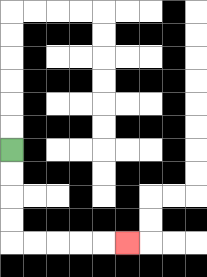{'start': '[0, 6]', 'end': '[5, 10]', 'path_directions': 'D,D,D,D,R,R,R,R,R', 'path_coordinates': '[[0, 6], [0, 7], [0, 8], [0, 9], [0, 10], [1, 10], [2, 10], [3, 10], [4, 10], [5, 10]]'}